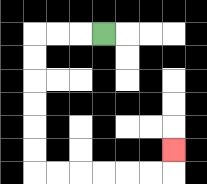{'start': '[4, 1]', 'end': '[7, 6]', 'path_directions': 'L,L,L,D,D,D,D,D,D,R,R,R,R,R,R,U', 'path_coordinates': '[[4, 1], [3, 1], [2, 1], [1, 1], [1, 2], [1, 3], [1, 4], [1, 5], [1, 6], [1, 7], [2, 7], [3, 7], [4, 7], [5, 7], [6, 7], [7, 7], [7, 6]]'}